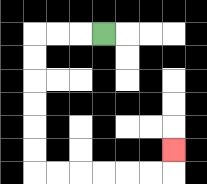{'start': '[4, 1]', 'end': '[7, 6]', 'path_directions': 'L,L,L,D,D,D,D,D,D,R,R,R,R,R,R,U', 'path_coordinates': '[[4, 1], [3, 1], [2, 1], [1, 1], [1, 2], [1, 3], [1, 4], [1, 5], [1, 6], [1, 7], [2, 7], [3, 7], [4, 7], [5, 7], [6, 7], [7, 7], [7, 6]]'}